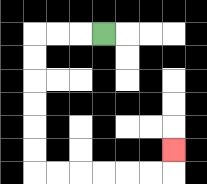{'start': '[4, 1]', 'end': '[7, 6]', 'path_directions': 'L,L,L,D,D,D,D,D,D,R,R,R,R,R,R,U', 'path_coordinates': '[[4, 1], [3, 1], [2, 1], [1, 1], [1, 2], [1, 3], [1, 4], [1, 5], [1, 6], [1, 7], [2, 7], [3, 7], [4, 7], [5, 7], [6, 7], [7, 7], [7, 6]]'}